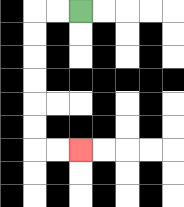{'start': '[3, 0]', 'end': '[3, 6]', 'path_directions': 'L,L,D,D,D,D,D,D,R,R', 'path_coordinates': '[[3, 0], [2, 0], [1, 0], [1, 1], [1, 2], [1, 3], [1, 4], [1, 5], [1, 6], [2, 6], [3, 6]]'}